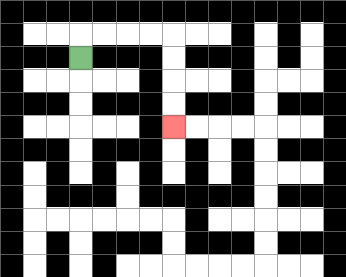{'start': '[3, 2]', 'end': '[7, 5]', 'path_directions': 'U,R,R,R,R,D,D,D,D', 'path_coordinates': '[[3, 2], [3, 1], [4, 1], [5, 1], [6, 1], [7, 1], [7, 2], [7, 3], [7, 4], [7, 5]]'}